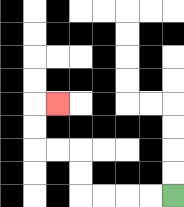{'start': '[7, 8]', 'end': '[2, 4]', 'path_directions': 'L,L,L,L,U,U,L,L,U,U,R', 'path_coordinates': '[[7, 8], [6, 8], [5, 8], [4, 8], [3, 8], [3, 7], [3, 6], [2, 6], [1, 6], [1, 5], [1, 4], [2, 4]]'}